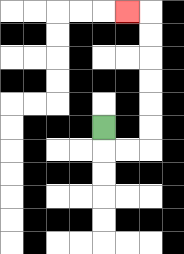{'start': '[4, 5]', 'end': '[5, 0]', 'path_directions': 'D,R,R,U,U,U,U,U,U,L', 'path_coordinates': '[[4, 5], [4, 6], [5, 6], [6, 6], [6, 5], [6, 4], [6, 3], [6, 2], [6, 1], [6, 0], [5, 0]]'}